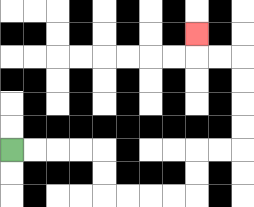{'start': '[0, 6]', 'end': '[8, 1]', 'path_directions': 'R,R,R,R,D,D,R,R,R,R,U,U,R,R,U,U,U,U,L,L,U', 'path_coordinates': '[[0, 6], [1, 6], [2, 6], [3, 6], [4, 6], [4, 7], [4, 8], [5, 8], [6, 8], [7, 8], [8, 8], [8, 7], [8, 6], [9, 6], [10, 6], [10, 5], [10, 4], [10, 3], [10, 2], [9, 2], [8, 2], [8, 1]]'}